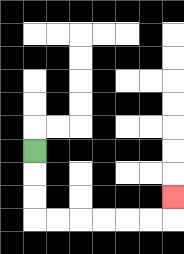{'start': '[1, 6]', 'end': '[7, 8]', 'path_directions': 'D,D,D,R,R,R,R,R,R,U', 'path_coordinates': '[[1, 6], [1, 7], [1, 8], [1, 9], [2, 9], [3, 9], [4, 9], [5, 9], [6, 9], [7, 9], [7, 8]]'}